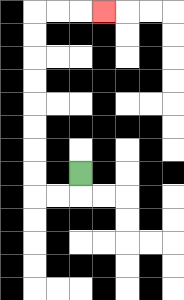{'start': '[3, 7]', 'end': '[4, 0]', 'path_directions': 'D,L,L,U,U,U,U,U,U,U,U,R,R,R', 'path_coordinates': '[[3, 7], [3, 8], [2, 8], [1, 8], [1, 7], [1, 6], [1, 5], [1, 4], [1, 3], [1, 2], [1, 1], [1, 0], [2, 0], [3, 0], [4, 0]]'}